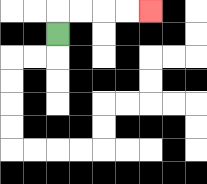{'start': '[2, 1]', 'end': '[6, 0]', 'path_directions': 'U,R,R,R,R', 'path_coordinates': '[[2, 1], [2, 0], [3, 0], [4, 0], [5, 0], [6, 0]]'}